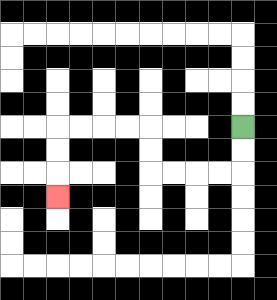{'start': '[10, 5]', 'end': '[2, 8]', 'path_directions': 'D,D,L,L,L,L,U,U,L,L,L,L,D,D,D', 'path_coordinates': '[[10, 5], [10, 6], [10, 7], [9, 7], [8, 7], [7, 7], [6, 7], [6, 6], [6, 5], [5, 5], [4, 5], [3, 5], [2, 5], [2, 6], [2, 7], [2, 8]]'}